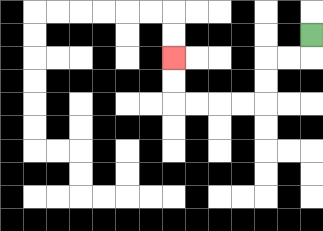{'start': '[13, 1]', 'end': '[7, 2]', 'path_directions': 'D,L,L,D,D,L,L,L,L,U,U', 'path_coordinates': '[[13, 1], [13, 2], [12, 2], [11, 2], [11, 3], [11, 4], [10, 4], [9, 4], [8, 4], [7, 4], [7, 3], [7, 2]]'}